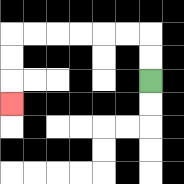{'start': '[6, 3]', 'end': '[0, 4]', 'path_directions': 'U,U,L,L,L,L,L,L,D,D,D', 'path_coordinates': '[[6, 3], [6, 2], [6, 1], [5, 1], [4, 1], [3, 1], [2, 1], [1, 1], [0, 1], [0, 2], [0, 3], [0, 4]]'}